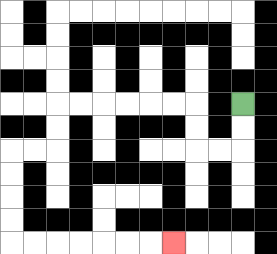{'start': '[10, 4]', 'end': '[7, 10]', 'path_directions': 'D,D,L,L,U,U,L,L,L,L,L,L,D,D,L,L,D,D,D,D,R,R,R,R,R,R,R', 'path_coordinates': '[[10, 4], [10, 5], [10, 6], [9, 6], [8, 6], [8, 5], [8, 4], [7, 4], [6, 4], [5, 4], [4, 4], [3, 4], [2, 4], [2, 5], [2, 6], [1, 6], [0, 6], [0, 7], [0, 8], [0, 9], [0, 10], [1, 10], [2, 10], [3, 10], [4, 10], [5, 10], [6, 10], [7, 10]]'}